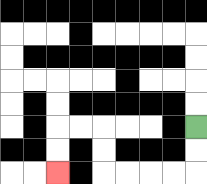{'start': '[8, 5]', 'end': '[2, 7]', 'path_directions': 'D,D,L,L,L,L,U,U,L,L,D,D', 'path_coordinates': '[[8, 5], [8, 6], [8, 7], [7, 7], [6, 7], [5, 7], [4, 7], [4, 6], [4, 5], [3, 5], [2, 5], [2, 6], [2, 7]]'}